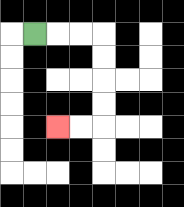{'start': '[1, 1]', 'end': '[2, 5]', 'path_directions': 'R,R,R,D,D,D,D,L,L', 'path_coordinates': '[[1, 1], [2, 1], [3, 1], [4, 1], [4, 2], [4, 3], [4, 4], [4, 5], [3, 5], [2, 5]]'}